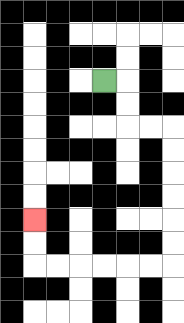{'start': '[4, 3]', 'end': '[1, 9]', 'path_directions': 'R,D,D,R,R,D,D,D,D,D,D,L,L,L,L,L,L,U,U', 'path_coordinates': '[[4, 3], [5, 3], [5, 4], [5, 5], [6, 5], [7, 5], [7, 6], [7, 7], [7, 8], [7, 9], [7, 10], [7, 11], [6, 11], [5, 11], [4, 11], [3, 11], [2, 11], [1, 11], [1, 10], [1, 9]]'}